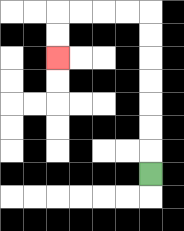{'start': '[6, 7]', 'end': '[2, 2]', 'path_directions': 'U,U,U,U,U,U,U,L,L,L,L,D,D', 'path_coordinates': '[[6, 7], [6, 6], [6, 5], [6, 4], [6, 3], [6, 2], [6, 1], [6, 0], [5, 0], [4, 0], [3, 0], [2, 0], [2, 1], [2, 2]]'}